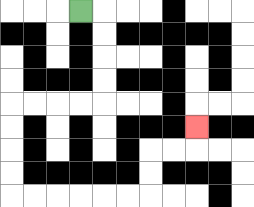{'start': '[3, 0]', 'end': '[8, 5]', 'path_directions': 'R,D,D,D,D,L,L,L,L,D,D,D,D,R,R,R,R,R,R,U,U,R,R,U', 'path_coordinates': '[[3, 0], [4, 0], [4, 1], [4, 2], [4, 3], [4, 4], [3, 4], [2, 4], [1, 4], [0, 4], [0, 5], [0, 6], [0, 7], [0, 8], [1, 8], [2, 8], [3, 8], [4, 8], [5, 8], [6, 8], [6, 7], [6, 6], [7, 6], [8, 6], [8, 5]]'}